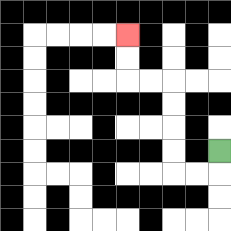{'start': '[9, 6]', 'end': '[5, 1]', 'path_directions': 'D,L,L,U,U,U,U,L,L,U,U', 'path_coordinates': '[[9, 6], [9, 7], [8, 7], [7, 7], [7, 6], [7, 5], [7, 4], [7, 3], [6, 3], [5, 3], [5, 2], [5, 1]]'}